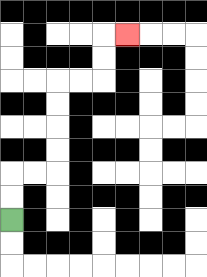{'start': '[0, 9]', 'end': '[5, 1]', 'path_directions': 'U,U,R,R,U,U,U,U,R,R,U,U,R', 'path_coordinates': '[[0, 9], [0, 8], [0, 7], [1, 7], [2, 7], [2, 6], [2, 5], [2, 4], [2, 3], [3, 3], [4, 3], [4, 2], [4, 1], [5, 1]]'}